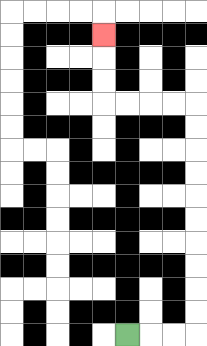{'start': '[5, 14]', 'end': '[4, 1]', 'path_directions': 'R,R,R,U,U,U,U,U,U,U,U,U,U,L,L,L,L,U,U,U', 'path_coordinates': '[[5, 14], [6, 14], [7, 14], [8, 14], [8, 13], [8, 12], [8, 11], [8, 10], [8, 9], [8, 8], [8, 7], [8, 6], [8, 5], [8, 4], [7, 4], [6, 4], [5, 4], [4, 4], [4, 3], [4, 2], [4, 1]]'}